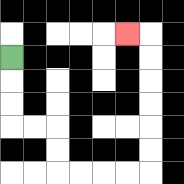{'start': '[0, 2]', 'end': '[5, 1]', 'path_directions': 'D,D,D,R,R,D,D,R,R,R,R,U,U,U,U,U,U,L', 'path_coordinates': '[[0, 2], [0, 3], [0, 4], [0, 5], [1, 5], [2, 5], [2, 6], [2, 7], [3, 7], [4, 7], [5, 7], [6, 7], [6, 6], [6, 5], [6, 4], [6, 3], [6, 2], [6, 1], [5, 1]]'}